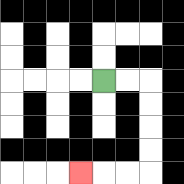{'start': '[4, 3]', 'end': '[3, 7]', 'path_directions': 'R,R,D,D,D,D,L,L,L', 'path_coordinates': '[[4, 3], [5, 3], [6, 3], [6, 4], [6, 5], [6, 6], [6, 7], [5, 7], [4, 7], [3, 7]]'}